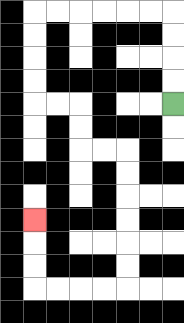{'start': '[7, 4]', 'end': '[1, 9]', 'path_directions': 'U,U,U,U,L,L,L,L,L,L,D,D,D,D,R,R,D,D,R,R,D,D,D,D,D,D,L,L,L,L,U,U,U', 'path_coordinates': '[[7, 4], [7, 3], [7, 2], [7, 1], [7, 0], [6, 0], [5, 0], [4, 0], [3, 0], [2, 0], [1, 0], [1, 1], [1, 2], [1, 3], [1, 4], [2, 4], [3, 4], [3, 5], [3, 6], [4, 6], [5, 6], [5, 7], [5, 8], [5, 9], [5, 10], [5, 11], [5, 12], [4, 12], [3, 12], [2, 12], [1, 12], [1, 11], [1, 10], [1, 9]]'}